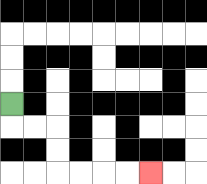{'start': '[0, 4]', 'end': '[6, 7]', 'path_directions': 'D,R,R,D,D,R,R,R,R', 'path_coordinates': '[[0, 4], [0, 5], [1, 5], [2, 5], [2, 6], [2, 7], [3, 7], [4, 7], [5, 7], [6, 7]]'}